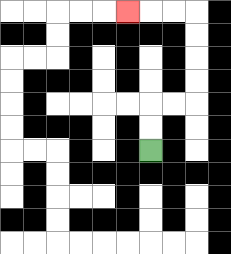{'start': '[6, 6]', 'end': '[5, 0]', 'path_directions': 'U,U,R,R,U,U,U,U,L,L,L', 'path_coordinates': '[[6, 6], [6, 5], [6, 4], [7, 4], [8, 4], [8, 3], [8, 2], [8, 1], [8, 0], [7, 0], [6, 0], [5, 0]]'}